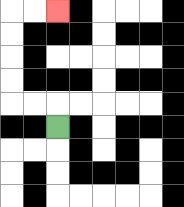{'start': '[2, 5]', 'end': '[2, 0]', 'path_directions': 'U,L,L,U,U,U,U,R,R', 'path_coordinates': '[[2, 5], [2, 4], [1, 4], [0, 4], [0, 3], [0, 2], [0, 1], [0, 0], [1, 0], [2, 0]]'}